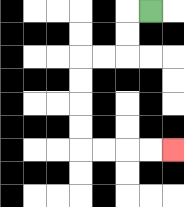{'start': '[6, 0]', 'end': '[7, 6]', 'path_directions': 'L,D,D,L,L,D,D,D,D,R,R,R,R', 'path_coordinates': '[[6, 0], [5, 0], [5, 1], [5, 2], [4, 2], [3, 2], [3, 3], [3, 4], [3, 5], [3, 6], [4, 6], [5, 6], [6, 6], [7, 6]]'}